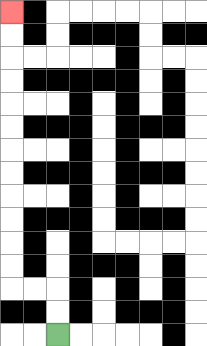{'start': '[2, 14]', 'end': '[0, 0]', 'path_directions': 'U,U,L,L,U,U,U,U,U,U,U,U,U,U,U,U', 'path_coordinates': '[[2, 14], [2, 13], [2, 12], [1, 12], [0, 12], [0, 11], [0, 10], [0, 9], [0, 8], [0, 7], [0, 6], [0, 5], [0, 4], [0, 3], [0, 2], [0, 1], [0, 0]]'}